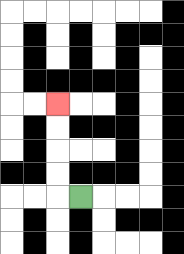{'start': '[3, 8]', 'end': '[2, 4]', 'path_directions': 'L,U,U,U,U', 'path_coordinates': '[[3, 8], [2, 8], [2, 7], [2, 6], [2, 5], [2, 4]]'}